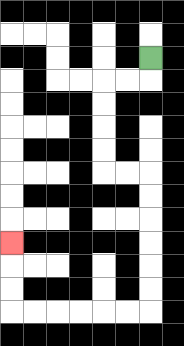{'start': '[6, 2]', 'end': '[0, 10]', 'path_directions': 'D,L,L,D,D,D,D,R,R,D,D,D,D,D,D,L,L,L,L,L,L,U,U,U', 'path_coordinates': '[[6, 2], [6, 3], [5, 3], [4, 3], [4, 4], [4, 5], [4, 6], [4, 7], [5, 7], [6, 7], [6, 8], [6, 9], [6, 10], [6, 11], [6, 12], [6, 13], [5, 13], [4, 13], [3, 13], [2, 13], [1, 13], [0, 13], [0, 12], [0, 11], [0, 10]]'}